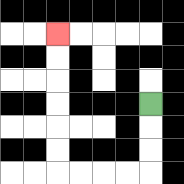{'start': '[6, 4]', 'end': '[2, 1]', 'path_directions': 'D,D,D,L,L,L,L,U,U,U,U,U,U', 'path_coordinates': '[[6, 4], [6, 5], [6, 6], [6, 7], [5, 7], [4, 7], [3, 7], [2, 7], [2, 6], [2, 5], [2, 4], [2, 3], [2, 2], [2, 1]]'}